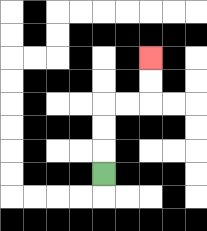{'start': '[4, 7]', 'end': '[6, 2]', 'path_directions': 'U,U,U,R,R,U,U', 'path_coordinates': '[[4, 7], [4, 6], [4, 5], [4, 4], [5, 4], [6, 4], [6, 3], [6, 2]]'}